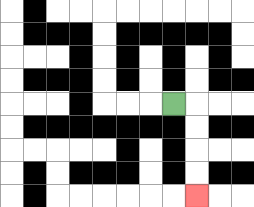{'start': '[7, 4]', 'end': '[8, 8]', 'path_directions': 'R,D,D,D,D', 'path_coordinates': '[[7, 4], [8, 4], [8, 5], [8, 6], [8, 7], [8, 8]]'}